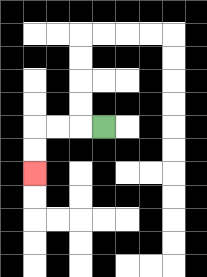{'start': '[4, 5]', 'end': '[1, 7]', 'path_directions': 'L,L,L,D,D', 'path_coordinates': '[[4, 5], [3, 5], [2, 5], [1, 5], [1, 6], [1, 7]]'}